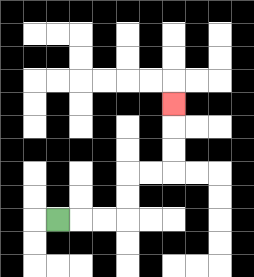{'start': '[2, 9]', 'end': '[7, 4]', 'path_directions': 'R,R,R,U,U,R,R,U,U,U', 'path_coordinates': '[[2, 9], [3, 9], [4, 9], [5, 9], [5, 8], [5, 7], [6, 7], [7, 7], [7, 6], [7, 5], [7, 4]]'}